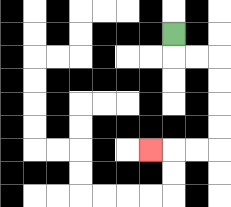{'start': '[7, 1]', 'end': '[6, 6]', 'path_directions': 'D,R,R,D,D,D,D,L,L,L', 'path_coordinates': '[[7, 1], [7, 2], [8, 2], [9, 2], [9, 3], [9, 4], [9, 5], [9, 6], [8, 6], [7, 6], [6, 6]]'}